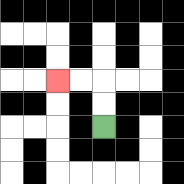{'start': '[4, 5]', 'end': '[2, 3]', 'path_directions': 'U,U,L,L', 'path_coordinates': '[[4, 5], [4, 4], [4, 3], [3, 3], [2, 3]]'}